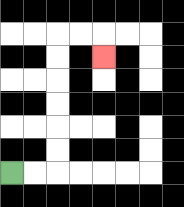{'start': '[0, 7]', 'end': '[4, 2]', 'path_directions': 'R,R,U,U,U,U,U,U,R,R,D', 'path_coordinates': '[[0, 7], [1, 7], [2, 7], [2, 6], [2, 5], [2, 4], [2, 3], [2, 2], [2, 1], [3, 1], [4, 1], [4, 2]]'}